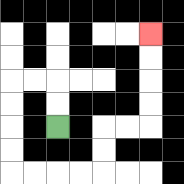{'start': '[2, 5]', 'end': '[6, 1]', 'path_directions': 'U,U,L,L,D,D,D,D,R,R,R,R,U,U,R,R,U,U,U,U', 'path_coordinates': '[[2, 5], [2, 4], [2, 3], [1, 3], [0, 3], [0, 4], [0, 5], [0, 6], [0, 7], [1, 7], [2, 7], [3, 7], [4, 7], [4, 6], [4, 5], [5, 5], [6, 5], [6, 4], [6, 3], [6, 2], [6, 1]]'}